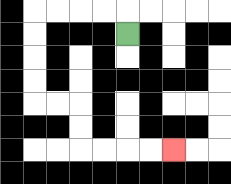{'start': '[5, 1]', 'end': '[7, 6]', 'path_directions': 'U,L,L,L,L,D,D,D,D,R,R,D,D,R,R,R,R', 'path_coordinates': '[[5, 1], [5, 0], [4, 0], [3, 0], [2, 0], [1, 0], [1, 1], [1, 2], [1, 3], [1, 4], [2, 4], [3, 4], [3, 5], [3, 6], [4, 6], [5, 6], [6, 6], [7, 6]]'}